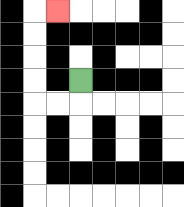{'start': '[3, 3]', 'end': '[2, 0]', 'path_directions': 'D,L,L,U,U,U,U,R', 'path_coordinates': '[[3, 3], [3, 4], [2, 4], [1, 4], [1, 3], [1, 2], [1, 1], [1, 0], [2, 0]]'}